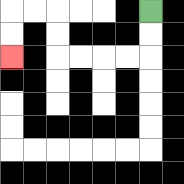{'start': '[6, 0]', 'end': '[0, 2]', 'path_directions': 'D,D,L,L,L,L,U,U,L,L,D,D', 'path_coordinates': '[[6, 0], [6, 1], [6, 2], [5, 2], [4, 2], [3, 2], [2, 2], [2, 1], [2, 0], [1, 0], [0, 0], [0, 1], [0, 2]]'}